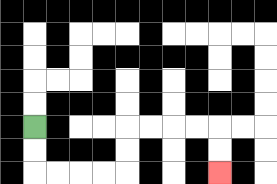{'start': '[1, 5]', 'end': '[9, 7]', 'path_directions': 'D,D,R,R,R,R,U,U,R,R,R,R,D,D', 'path_coordinates': '[[1, 5], [1, 6], [1, 7], [2, 7], [3, 7], [4, 7], [5, 7], [5, 6], [5, 5], [6, 5], [7, 5], [8, 5], [9, 5], [9, 6], [9, 7]]'}